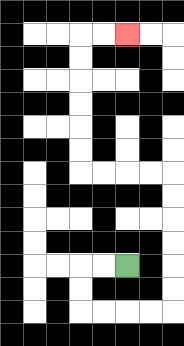{'start': '[5, 11]', 'end': '[5, 1]', 'path_directions': 'L,L,D,D,R,R,R,R,U,U,U,U,U,U,L,L,L,L,U,U,U,U,U,U,R,R', 'path_coordinates': '[[5, 11], [4, 11], [3, 11], [3, 12], [3, 13], [4, 13], [5, 13], [6, 13], [7, 13], [7, 12], [7, 11], [7, 10], [7, 9], [7, 8], [7, 7], [6, 7], [5, 7], [4, 7], [3, 7], [3, 6], [3, 5], [3, 4], [3, 3], [3, 2], [3, 1], [4, 1], [5, 1]]'}